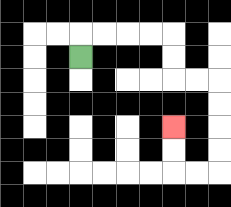{'start': '[3, 2]', 'end': '[7, 5]', 'path_directions': 'U,R,R,R,R,D,D,R,R,D,D,D,D,L,L,U,U', 'path_coordinates': '[[3, 2], [3, 1], [4, 1], [5, 1], [6, 1], [7, 1], [7, 2], [7, 3], [8, 3], [9, 3], [9, 4], [9, 5], [9, 6], [9, 7], [8, 7], [7, 7], [7, 6], [7, 5]]'}